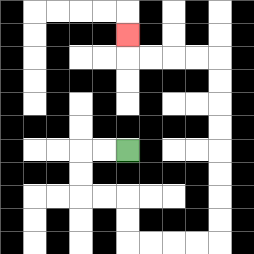{'start': '[5, 6]', 'end': '[5, 1]', 'path_directions': 'L,L,D,D,R,R,D,D,R,R,R,R,U,U,U,U,U,U,U,U,L,L,L,L,U', 'path_coordinates': '[[5, 6], [4, 6], [3, 6], [3, 7], [3, 8], [4, 8], [5, 8], [5, 9], [5, 10], [6, 10], [7, 10], [8, 10], [9, 10], [9, 9], [9, 8], [9, 7], [9, 6], [9, 5], [9, 4], [9, 3], [9, 2], [8, 2], [7, 2], [6, 2], [5, 2], [5, 1]]'}